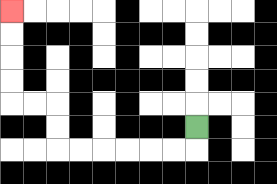{'start': '[8, 5]', 'end': '[0, 0]', 'path_directions': 'D,L,L,L,L,L,L,U,U,L,L,U,U,U,U', 'path_coordinates': '[[8, 5], [8, 6], [7, 6], [6, 6], [5, 6], [4, 6], [3, 6], [2, 6], [2, 5], [2, 4], [1, 4], [0, 4], [0, 3], [0, 2], [0, 1], [0, 0]]'}